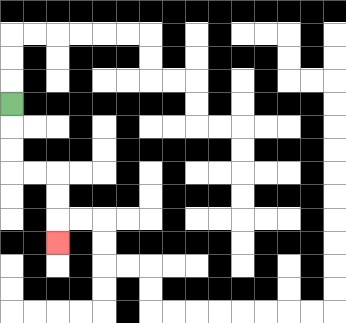{'start': '[0, 4]', 'end': '[2, 10]', 'path_directions': 'D,D,D,R,R,D,D,D', 'path_coordinates': '[[0, 4], [0, 5], [0, 6], [0, 7], [1, 7], [2, 7], [2, 8], [2, 9], [2, 10]]'}